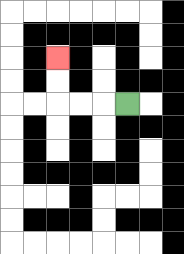{'start': '[5, 4]', 'end': '[2, 2]', 'path_directions': 'L,L,L,U,U', 'path_coordinates': '[[5, 4], [4, 4], [3, 4], [2, 4], [2, 3], [2, 2]]'}